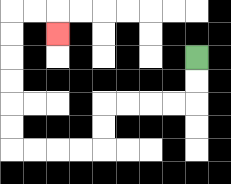{'start': '[8, 2]', 'end': '[2, 1]', 'path_directions': 'D,D,L,L,L,L,D,D,L,L,L,L,U,U,U,U,U,U,R,R,D', 'path_coordinates': '[[8, 2], [8, 3], [8, 4], [7, 4], [6, 4], [5, 4], [4, 4], [4, 5], [4, 6], [3, 6], [2, 6], [1, 6], [0, 6], [0, 5], [0, 4], [0, 3], [0, 2], [0, 1], [0, 0], [1, 0], [2, 0], [2, 1]]'}